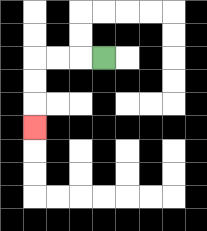{'start': '[4, 2]', 'end': '[1, 5]', 'path_directions': 'L,L,L,D,D,D', 'path_coordinates': '[[4, 2], [3, 2], [2, 2], [1, 2], [1, 3], [1, 4], [1, 5]]'}